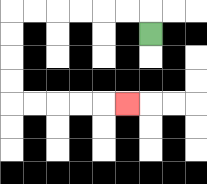{'start': '[6, 1]', 'end': '[5, 4]', 'path_directions': 'U,L,L,L,L,L,L,D,D,D,D,R,R,R,R,R', 'path_coordinates': '[[6, 1], [6, 0], [5, 0], [4, 0], [3, 0], [2, 0], [1, 0], [0, 0], [0, 1], [0, 2], [0, 3], [0, 4], [1, 4], [2, 4], [3, 4], [4, 4], [5, 4]]'}